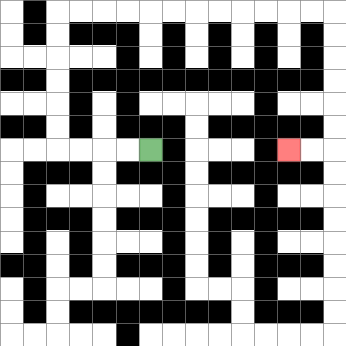{'start': '[6, 6]', 'end': '[12, 6]', 'path_directions': 'L,L,L,L,U,U,U,U,U,U,R,R,R,R,R,R,R,R,R,R,R,R,D,D,D,D,D,D,L,L', 'path_coordinates': '[[6, 6], [5, 6], [4, 6], [3, 6], [2, 6], [2, 5], [2, 4], [2, 3], [2, 2], [2, 1], [2, 0], [3, 0], [4, 0], [5, 0], [6, 0], [7, 0], [8, 0], [9, 0], [10, 0], [11, 0], [12, 0], [13, 0], [14, 0], [14, 1], [14, 2], [14, 3], [14, 4], [14, 5], [14, 6], [13, 6], [12, 6]]'}